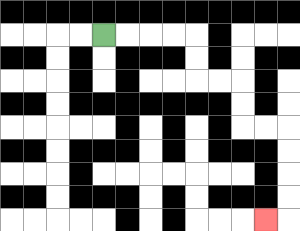{'start': '[4, 1]', 'end': '[11, 9]', 'path_directions': 'R,R,R,R,D,D,R,R,D,D,R,R,D,D,D,D,L', 'path_coordinates': '[[4, 1], [5, 1], [6, 1], [7, 1], [8, 1], [8, 2], [8, 3], [9, 3], [10, 3], [10, 4], [10, 5], [11, 5], [12, 5], [12, 6], [12, 7], [12, 8], [12, 9], [11, 9]]'}